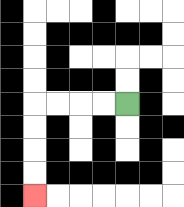{'start': '[5, 4]', 'end': '[1, 8]', 'path_directions': 'L,L,L,L,D,D,D,D', 'path_coordinates': '[[5, 4], [4, 4], [3, 4], [2, 4], [1, 4], [1, 5], [1, 6], [1, 7], [1, 8]]'}